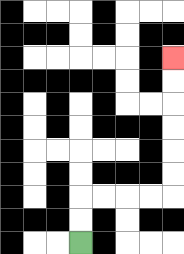{'start': '[3, 10]', 'end': '[7, 2]', 'path_directions': 'U,U,R,R,R,R,U,U,U,U,U,U', 'path_coordinates': '[[3, 10], [3, 9], [3, 8], [4, 8], [5, 8], [6, 8], [7, 8], [7, 7], [7, 6], [7, 5], [7, 4], [7, 3], [7, 2]]'}